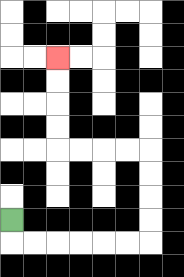{'start': '[0, 9]', 'end': '[2, 2]', 'path_directions': 'D,R,R,R,R,R,R,U,U,U,U,L,L,L,L,U,U,U,U', 'path_coordinates': '[[0, 9], [0, 10], [1, 10], [2, 10], [3, 10], [4, 10], [5, 10], [6, 10], [6, 9], [6, 8], [6, 7], [6, 6], [5, 6], [4, 6], [3, 6], [2, 6], [2, 5], [2, 4], [2, 3], [2, 2]]'}